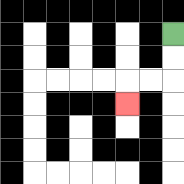{'start': '[7, 1]', 'end': '[5, 4]', 'path_directions': 'D,D,L,L,D', 'path_coordinates': '[[7, 1], [7, 2], [7, 3], [6, 3], [5, 3], [5, 4]]'}